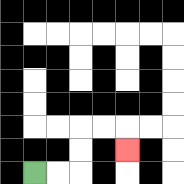{'start': '[1, 7]', 'end': '[5, 6]', 'path_directions': 'R,R,U,U,R,R,D', 'path_coordinates': '[[1, 7], [2, 7], [3, 7], [3, 6], [3, 5], [4, 5], [5, 5], [5, 6]]'}